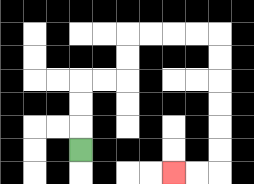{'start': '[3, 6]', 'end': '[7, 7]', 'path_directions': 'U,U,U,R,R,U,U,R,R,R,R,D,D,D,D,D,D,L,L', 'path_coordinates': '[[3, 6], [3, 5], [3, 4], [3, 3], [4, 3], [5, 3], [5, 2], [5, 1], [6, 1], [7, 1], [8, 1], [9, 1], [9, 2], [9, 3], [9, 4], [9, 5], [9, 6], [9, 7], [8, 7], [7, 7]]'}